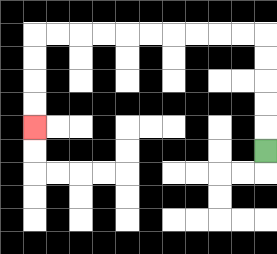{'start': '[11, 6]', 'end': '[1, 5]', 'path_directions': 'U,U,U,U,U,L,L,L,L,L,L,L,L,L,L,D,D,D,D', 'path_coordinates': '[[11, 6], [11, 5], [11, 4], [11, 3], [11, 2], [11, 1], [10, 1], [9, 1], [8, 1], [7, 1], [6, 1], [5, 1], [4, 1], [3, 1], [2, 1], [1, 1], [1, 2], [1, 3], [1, 4], [1, 5]]'}